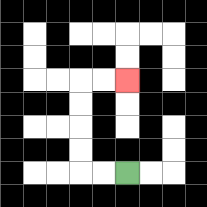{'start': '[5, 7]', 'end': '[5, 3]', 'path_directions': 'L,L,U,U,U,U,R,R', 'path_coordinates': '[[5, 7], [4, 7], [3, 7], [3, 6], [3, 5], [3, 4], [3, 3], [4, 3], [5, 3]]'}